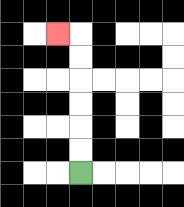{'start': '[3, 7]', 'end': '[2, 1]', 'path_directions': 'U,U,U,U,U,U,L', 'path_coordinates': '[[3, 7], [3, 6], [3, 5], [3, 4], [3, 3], [3, 2], [3, 1], [2, 1]]'}